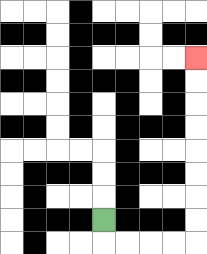{'start': '[4, 9]', 'end': '[8, 2]', 'path_directions': 'D,R,R,R,R,U,U,U,U,U,U,U,U', 'path_coordinates': '[[4, 9], [4, 10], [5, 10], [6, 10], [7, 10], [8, 10], [8, 9], [8, 8], [8, 7], [8, 6], [8, 5], [8, 4], [8, 3], [8, 2]]'}